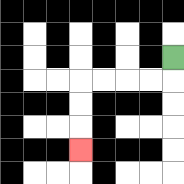{'start': '[7, 2]', 'end': '[3, 6]', 'path_directions': 'D,L,L,L,L,D,D,D', 'path_coordinates': '[[7, 2], [7, 3], [6, 3], [5, 3], [4, 3], [3, 3], [3, 4], [3, 5], [3, 6]]'}